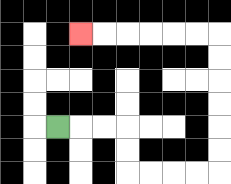{'start': '[2, 5]', 'end': '[3, 1]', 'path_directions': 'R,R,R,D,D,R,R,R,R,U,U,U,U,U,U,L,L,L,L,L,L', 'path_coordinates': '[[2, 5], [3, 5], [4, 5], [5, 5], [5, 6], [5, 7], [6, 7], [7, 7], [8, 7], [9, 7], [9, 6], [9, 5], [9, 4], [9, 3], [9, 2], [9, 1], [8, 1], [7, 1], [6, 1], [5, 1], [4, 1], [3, 1]]'}